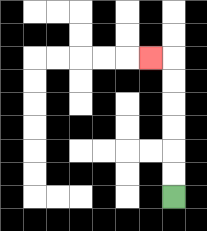{'start': '[7, 8]', 'end': '[6, 2]', 'path_directions': 'U,U,U,U,U,U,L', 'path_coordinates': '[[7, 8], [7, 7], [7, 6], [7, 5], [7, 4], [7, 3], [7, 2], [6, 2]]'}